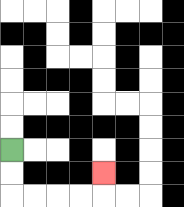{'start': '[0, 6]', 'end': '[4, 7]', 'path_directions': 'D,D,R,R,R,R,U', 'path_coordinates': '[[0, 6], [0, 7], [0, 8], [1, 8], [2, 8], [3, 8], [4, 8], [4, 7]]'}